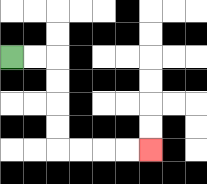{'start': '[0, 2]', 'end': '[6, 6]', 'path_directions': 'R,R,D,D,D,D,R,R,R,R', 'path_coordinates': '[[0, 2], [1, 2], [2, 2], [2, 3], [2, 4], [2, 5], [2, 6], [3, 6], [4, 6], [5, 6], [6, 6]]'}